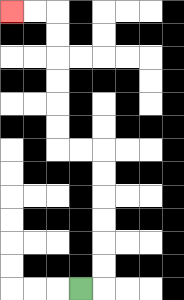{'start': '[3, 12]', 'end': '[0, 0]', 'path_directions': 'R,U,U,U,U,U,U,L,L,U,U,U,U,U,U,L,L', 'path_coordinates': '[[3, 12], [4, 12], [4, 11], [4, 10], [4, 9], [4, 8], [4, 7], [4, 6], [3, 6], [2, 6], [2, 5], [2, 4], [2, 3], [2, 2], [2, 1], [2, 0], [1, 0], [0, 0]]'}